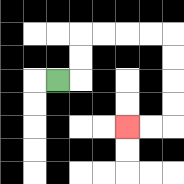{'start': '[2, 3]', 'end': '[5, 5]', 'path_directions': 'R,U,U,R,R,R,R,D,D,D,D,L,L', 'path_coordinates': '[[2, 3], [3, 3], [3, 2], [3, 1], [4, 1], [5, 1], [6, 1], [7, 1], [7, 2], [7, 3], [7, 4], [7, 5], [6, 5], [5, 5]]'}